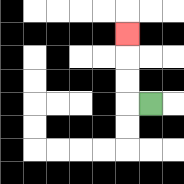{'start': '[6, 4]', 'end': '[5, 1]', 'path_directions': 'L,U,U,U', 'path_coordinates': '[[6, 4], [5, 4], [5, 3], [5, 2], [5, 1]]'}